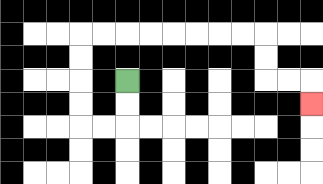{'start': '[5, 3]', 'end': '[13, 4]', 'path_directions': 'D,D,L,L,U,U,U,U,R,R,R,R,R,R,R,R,D,D,R,R,D', 'path_coordinates': '[[5, 3], [5, 4], [5, 5], [4, 5], [3, 5], [3, 4], [3, 3], [3, 2], [3, 1], [4, 1], [5, 1], [6, 1], [7, 1], [8, 1], [9, 1], [10, 1], [11, 1], [11, 2], [11, 3], [12, 3], [13, 3], [13, 4]]'}